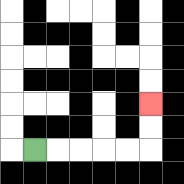{'start': '[1, 6]', 'end': '[6, 4]', 'path_directions': 'R,R,R,R,R,U,U', 'path_coordinates': '[[1, 6], [2, 6], [3, 6], [4, 6], [5, 6], [6, 6], [6, 5], [6, 4]]'}